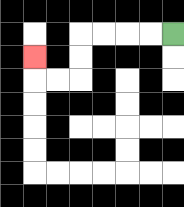{'start': '[7, 1]', 'end': '[1, 2]', 'path_directions': 'L,L,L,L,D,D,L,L,U', 'path_coordinates': '[[7, 1], [6, 1], [5, 1], [4, 1], [3, 1], [3, 2], [3, 3], [2, 3], [1, 3], [1, 2]]'}